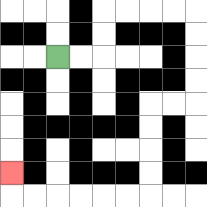{'start': '[2, 2]', 'end': '[0, 7]', 'path_directions': 'R,R,U,U,R,R,R,R,D,D,D,D,L,L,D,D,D,D,L,L,L,L,L,L,U', 'path_coordinates': '[[2, 2], [3, 2], [4, 2], [4, 1], [4, 0], [5, 0], [6, 0], [7, 0], [8, 0], [8, 1], [8, 2], [8, 3], [8, 4], [7, 4], [6, 4], [6, 5], [6, 6], [6, 7], [6, 8], [5, 8], [4, 8], [3, 8], [2, 8], [1, 8], [0, 8], [0, 7]]'}